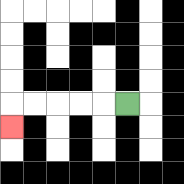{'start': '[5, 4]', 'end': '[0, 5]', 'path_directions': 'L,L,L,L,L,D', 'path_coordinates': '[[5, 4], [4, 4], [3, 4], [2, 4], [1, 4], [0, 4], [0, 5]]'}